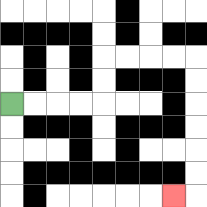{'start': '[0, 4]', 'end': '[7, 8]', 'path_directions': 'R,R,R,R,U,U,R,R,R,R,D,D,D,D,D,D,L', 'path_coordinates': '[[0, 4], [1, 4], [2, 4], [3, 4], [4, 4], [4, 3], [4, 2], [5, 2], [6, 2], [7, 2], [8, 2], [8, 3], [8, 4], [8, 5], [8, 6], [8, 7], [8, 8], [7, 8]]'}